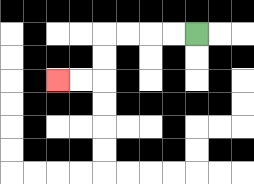{'start': '[8, 1]', 'end': '[2, 3]', 'path_directions': 'L,L,L,L,D,D,L,L', 'path_coordinates': '[[8, 1], [7, 1], [6, 1], [5, 1], [4, 1], [4, 2], [4, 3], [3, 3], [2, 3]]'}